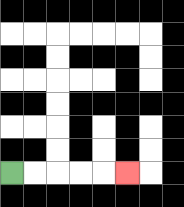{'start': '[0, 7]', 'end': '[5, 7]', 'path_directions': 'R,R,R,R,R', 'path_coordinates': '[[0, 7], [1, 7], [2, 7], [3, 7], [4, 7], [5, 7]]'}